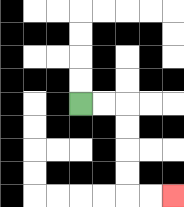{'start': '[3, 4]', 'end': '[7, 8]', 'path_directions': 'R,R,D,D,D,D,R,R', 'path_coordinates': '[[3, 4], [4, 4], [5, 4], [5, 5], [5, 6], [5, 7], [5, 8], [6, 8], [7, 8]]'}